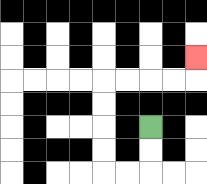{'start': '[6, 5]', 'end': '[8, 2]', 'path_directions': 'D,D,L,L,U,U,U,U,R,R,R,R,U', 'path_coordinates': '[[6, 5], [6, 6], [6, 7], [5, 7], [4, 7], [4, 6], [4, 5], [4, 4], [4, 3], [5, 3], [6, 3], [7, 3], [8, 3], [8, 2]]'}